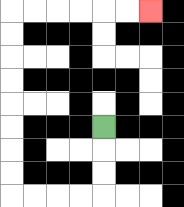{'start': '[4, 5]', 'end': '[6, 0]', 'path_directions': 'D,D,D,L,L,L,L,U,U,U,U,U,U,U,U,R,R,R,R,R,R', 'path_coordinates': '[[4, 5], [4, 6], [4, 7], [4, 8], [3, 8], [2, 8], [1, 8], [0, 8], [0, 7], [0, 6], [0, 5], [0, 4], [0, 3], [0, 2], [0, 1], [0, 0], [1, 0], [2, 0], [3, 0], [4, 0], [5, 0], [6, 0]]'}